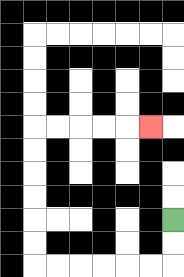{'start': '[7, 9]', 'end': '[6, 5]', 'path_directions': 'D,D,L,L,L,L,L,L,U,U,U,U,U,U,R,R,R,R,R', 'path_coordinates': '[[7, 9], [7, 10], [7, 11], [6, 11], [5, 11], [4, 11], [3, 11], [2, 11], [1, 11], [1, 10], [1, 9], [1, 8], [1, 7], [1, 6], [1, 5], [2, 5], [3, 5], [4, 5], [5, 5], [6, 5]]'}